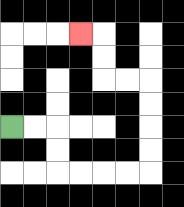{'start': '[0, 5]', 'end': '[3, 1]', 'path_directions': 'R,R,D,D,R,R,R,R,U,U,U,U,L,L,U,U,L', 'path_coordinates': '[[0, 5], [1, 5], [2, 5], [2, 6], [2, 7], [3, 7], [4, 7], [5, 7], [6, 7], [6, 6], [6, 5], [6, 4], [6, 3], [5, 3], [4, 3], [4, 2], [4, 1], [3, 1]]'}